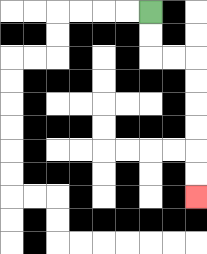{'start': '[6, 0]', 'end': '[8, 8]', 'path_directions': 'D,D,R,R,D,D,D,D,D,D', 'path_coordinates': '[[6, 0], [6, 1], [6, 2], [7, 2], [8, 2], [8, 3], [8, 4], [8, 5], [8, 6], [8, 7], [8, 8]]'}